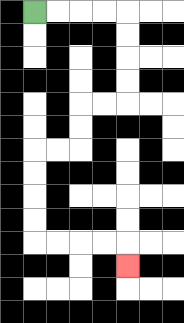{'start': '[1, 0]', 'end': '[5, 11]', 'path_directions': 'R,R,R,R,D,D,D,D,L,L,D,D,L,L,D,D,D,D,R,R,R,R,D', 'path_coordinates': '[[1, 0], [2, 0], [3, 0], [4, 0], [5, 0], [5, 1], [5, 2], [5, 3], [5, 4], [4, 4], [3, 4], [3, 5], [3, 6], [2, 6], [1, 6], [1, 7], [1, 8], [1, 9], [1, 10], [2, 10], [3, 10], [4, 10], [5, 10], [5, 11]]'}